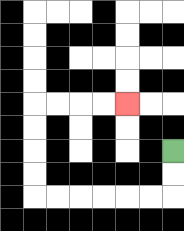{'start': '[7, 6]', 'end': '[5, 4]', 'path_directions': 'D,D,L,L,L,L,L,L,U,U,U,U,R,R,R,R', 'path_coordinates': '[[7, 6], [7, 7], [7, 8], [6, 8], [5, 8], [4, 8], [3, 8], [2, 8], [1, 8], [1, 7], [1, 6], [1, 5], [1, 4], [2, 4], [3, 4], [4, 4], [5, 4]]'}